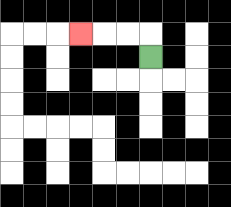{'start': '[6, 2]', 'end': '[3, 1]', 'path_directions': 'U,L,L,L', 'path_coordinates': '[[6, 2], [6, 1], [5, 1], [4, 1], [3, 1]]'}